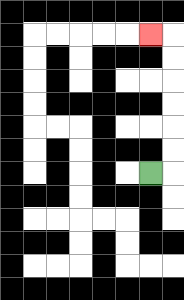{'start': '[6, 7]', 'end': '[6, 1]', 'path_directions': 'R,U,U,U,U,U,U,L', 'path_coordinates': '[[6, 7], [7, 7], [7, 6], [7, 5], [7, 4], [7, 3], [7, 2], [7, 1], [6, 1]]'}